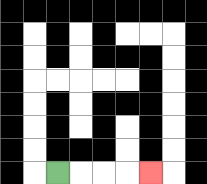{'start': '[2, 7]', 'end': '[6, 7]', 'path_directions': 'R,R,R,R', 'path_coordinates': '[[2, 7], [3, 7], [4, 7], [5, 7], [6, 7]]'}